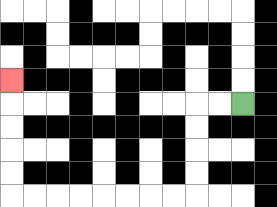{'start': '[10, 4]', 'end': '[0, 3]', 'path_directions': 'L,L,D,D,D,D,L,L,L,L,L,L,L,L,U,U,U,U,U', 'path_coordinates': '[[10, 4], [9, 4], [8, 4], [8, 5], [8, 6], [8, 7], [8, 8], [7, 8], [6, 8], [5, 8], [4, 8], [3, 8], [2, 8], [1, 8], [0, 8], [0, 7], [0, 6], [0, 5], [0, 4], [0, 3]]'}